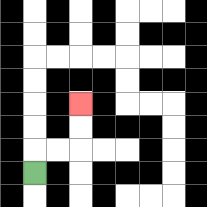{'start': '[1, 7]', 'end': '[3, 4]', 'path_directions': 'U,R,R,U,U', 'path_coordinates': '[[1, 7], [1, 6], [2, 6], [3, 6], [3, 5], [3, 4]]'}